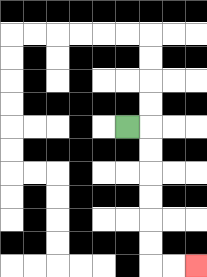{'start': '[5, 5]', 'end': '[8, 11]', 'path_directions': 'R,D,D,D,D,D,D,R,R', 'path_coordinates': '[[5, 5], [6, 5], [6, 6], [6, 7], [6, 8], [6, 9], [6, 10], [6, 11], [7, 11], [8, 11]]'}